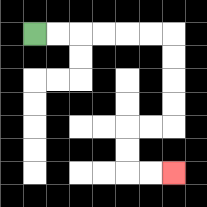{'start': '[1, 1]', 'end': '[7, 7]', 'path_directions': 'R,R,R,R,R,R,D,D,D,D,L,L,D,D,R,R', 'path_coordinates': '[[1, 1], [2, 1], [3, 1], [4, 1], [5, 1], [6, 1], [7, 1], [7, 2], [7, 3], [7, 4], [7, 5], [6, 5], [5, 5], [5, 6], [5, 7], [6, 7], [7, 7]]'}